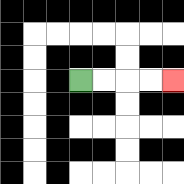{'start': '[3, 3]', 'end': '[7, 3]', 'path_directions': 'R,R,R,R', 'path_coordinates': '[[3, 3], [4, 3], [5, 3], [6, 3], [7, 3]]'}